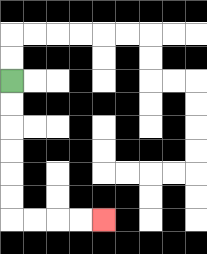{'start': '[0, 3]', 'end': '[4, 9]', 'path_directions': 'D,D,D,D,D,D,R,R,R,R', 'path_coordinates': '[[0, 3], [0, 4], [0, 5], [0, 6], [0, 7], [0, 8], [0, 9], [1, 9], [2, 9], [3, 9], [4, 9]]'}